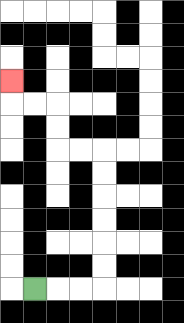{'start': '[1, 12]', 'end': '[0, 3]', 'path_directions': 'R,R,R,U,U,U,U,U,U,L,L,U,U,L,L,U', 'path_coordinates': '[[1, 12], [2, 12], [3, 12], [4, 12], [4, 11], [4, 10], [4, 9], [4, 8], [4, 7], [4, 6], [3, 6], [2, 6], [2, 5], [2, 4], [1, 4], [0, 4], [0, 3]]'}